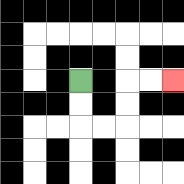{'start': '[3, 3]', 'end': '[7, 3]', 'path_directions': 'D,D,R,R,U,U,R,R', 'path_coordinates': '[[3, 3], [3, 4], [3, 5], [4, 5], [5, 5], [5, 4], [5, 3], [6, 3], [7, 3]]'}